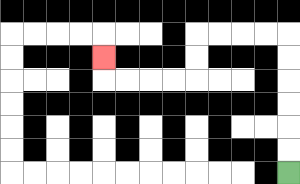{'start': '[12, 7]', 'end': '[4, 2]', 'path_directions': 'U,U,U,U,U,U,L,L,L,L,D,D,L,L,L,L,U', 'path_coordinates': '[[12, 7], [12, 6], [12, 5], [12, 4], [12, 3], [12, 2], [12, 1], [11, 1], [10, 1], [9, 1], [8, 1], [8, 2], [8, 3], [7, 3], [6, 3], [5, 3], [4, 3], [4, 2]]'}